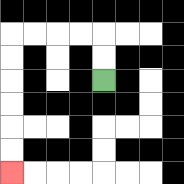{'start': '[4, 3]', 'end': '[0, 7]', 'path_directions': 'U,U,L,L,L,L,D,D,D,D,D,D', 'path_coordinates': '[[4, 3], [4, 2], [4, 1], [3, 1], [2, 1], [1, 1], [0, 1], [0, 2], [0, 3], [0, 4], [0, 5], [0, 6], [0, 7]]'}